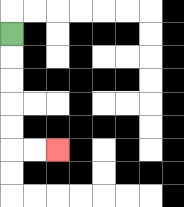{'start': '[0, 1]', 'end': '[2, 6]', 'path_directions': 'D,D,D,D,D,R,R', 'path_coordinates': '[[0, 1], [0, 2], [0, 3], [0, 4], [0, 5], [0, 6], [1, 6], [2, 6]]'}